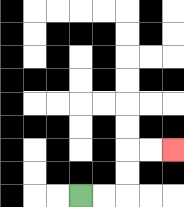{'start': '[3, 8]', 'end': '[7, 6]', 'path_directions': 'R,R,U,U,R,R', 'path_coordinates': '[[3, 8], [4, 8], [5, 8], [5, 7], [5, 6], [6, 6], [7, 6]]'}